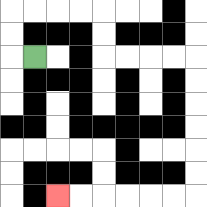{'start': '[1, 2]', 'end': '[2, 8]', 'path_directions': 'L,U,U,R,R,R,R,D,D,R,R,R,R,D,D,D,D,D,D,L,L,L,L,L,L', 'path_coordinates': '[[1, 2], [0, 2], [0, 1], [0, 0], [1, 0], [2, 0], [3, 0], [4, 0], [4, 1], [4, 2], [5, 2], [6, 2], [7, 2], [8, 2], [8, 3], [8, 4], [8, 5], [8, 6], [8, 7], [8, 8], [7, 8], [6, 8], [5, 8], [4, 8], [3, 8], [2, 8]]'}